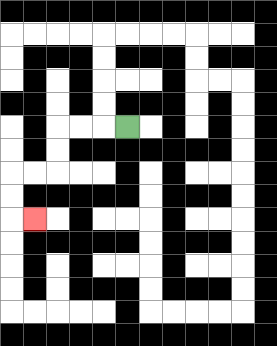{'start': '[5, 5]', 'end': '[1, 9]', 'path_directions': 'L,L,L,D,D,L,L,D,D,R', 'path_coordinates': '[[5, 5], [4, 5], [3, 5], [2, 5], [2, 6], [2, 7], [1, 7], [0, 7], [0, 8], [0, 9], [1, 9]]'}